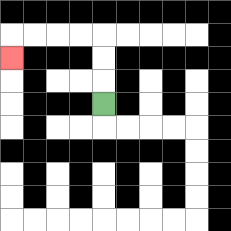{'start': '[4, 4]', 'end': '[0, 2]', 'path_directions': 'U,U,U,L,L,L,L,D', 'path_coordinates': '[[4, 4], [4, 3], [4, 2], [4, 1], [3, 1], [2, 1], [1, 1], [0, 1], [0, 2]]'}